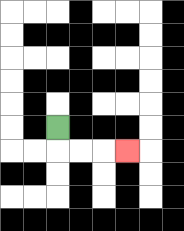{'start': '[2, 5]', 'end': '[5, 6]', 'path_directions': 'D,R,R,R', 'path_coordinates': '[[2, 5], [2, 6], [3, 6], [4, 6], [5, 6]]'}